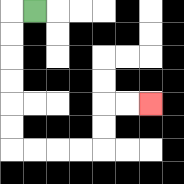{'start': '[1, 0]', 'end': '[6, 4]', 'path_directions': 'L,D,D,D,D,D,D,R,R,R,R,U,U,R,R', 'path_coordinates': '[[1, 0], [0, 0], [0, 1], [0, 2], [0, 3], [0, 4], [0, 5], [0, 6], [1, 6], [2, 6], [3, 6], [4, 6], [4, 5], [4, 4], [5, 4], [6, 4]]'}